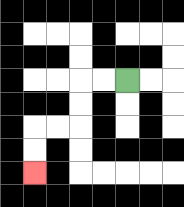{'start': '[5, 3]', 'end': '[1, 7]', 'path_directions': 'L,L,D,D,L,L,D,D', 'path_coordinates': '[[5, 3], [4, 3], [3, 3], [3, 4], [3, 5], [2, 5], [1, 5], [1, 6], [1, 7]]'}